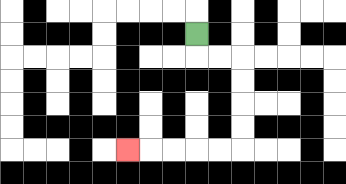{'start': '[8, 1]', 'end': '[5, 6]', 'path_directions': 'D,R,R,D,D,D,D,L,L,L,L,L', 'path_coordinates': '[[8, 1], [8, 2], [9, 2], [10, 2], [10, 3], [10, 4], [10, 5], [10, 6], [9, 6], [8, 6], [7, 6], [6, 6], [5, 6]]'}